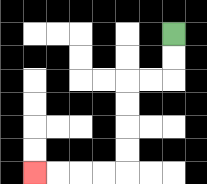{'start': '[7, 1]', 'end': '[1, 7]', 'path_directions': 'D,D,L,L,D,D,D,D,L,L,L,L', 'path_coordinates': '[[7, 1], [7, 2], [7, 3], [6, 3], [5, 3], [5, 4], [5, 5], [5, 6], [5, 7], [4, 7], [3, 7], [2, 7], [1, 7]]'}